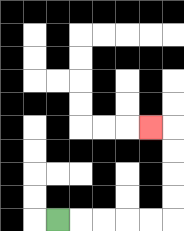{'start': '[2, 9]', 'end': '[6, 5]', 'path_directions': 'R,R,R,R,R,U,U,U,U,L', 'path_coordinates': '[[2, 9], [3, 9], [4, 9], [5, 9], [6, 9], [7, 9], [7, 8], [7, 7], [7, 6], [7, 5], [6, 5]]'}